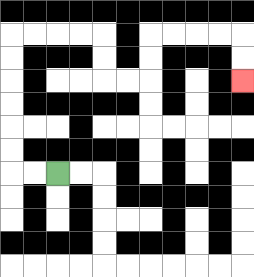{'start': '[2, 7]', 'end': '[10, 3]', 'path_directions': 'L,L,U,U,U,U,U,U,R,R,R,R,D,D,R,R,U,U,R,R,R,R,D,D', 'path_coordinates': '[[2, 7], [1, 7], [0, 7], [0, 6], [0, 5], [0, 4], [0, 3], [0, 2], [0, 1], [1, 1], [2, 1], [3, 1], [4, 1], [4, 2], [4, 3], [5, 3], [6, 3], [6, 2], [6, 1], [7, 1], [8, 1], [9, 1], [10, 1], [10, 2], [10, 3]]'}